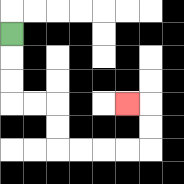{'start': '[0, 1]', 'end': '[5, 4]', 'path_directions': 'D,D,D,R,R,D,D,R,R,R,R,U,U,L', 'path_coordinates': '[[0, 1], [0, 2], [0, 3], [0, 4], [1, 4], [2, 4], [2, 5], [2, 6], [3, 6], [4, 6], [5, 6], [6, 6], [6, 5], [6, 4], [5, 4]]'}